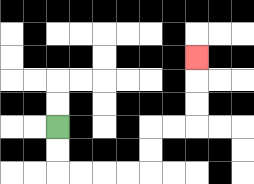{'start': '[2, 5]', 'end': '[8, 2]', 'path_directions': 'D,D,R,R,R,R,U,U,R,R,U,U,U', 'path_coordinates': '[[2, 5], [2, 6], [2, 7], [3, 7], [4, 7], [5, 7], [6, 7], [6, 6], [6, 5], [7, 5], [8, 5], [8, 4], [8, 3], [8, 2]]'}